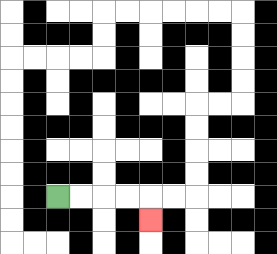{'start': '[2, 8]', 'end': '[6, 9]', 'path_directions': 'R,R,R,R,D', 'path_coordinates': '[[2, 8], [3, 8], [4, 8], [5, 8], [6, 8], [6, 9]]'}